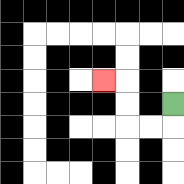{'start': '[7, 4]', 'end': '[4, 3]', 'path_directions': 'D,L,L,U,U,L', 'path_coordinates': '[[7, 4], [7, 5], [6, 5], [5, 5], [5, 4], [5, 3], [4, 3]]'}